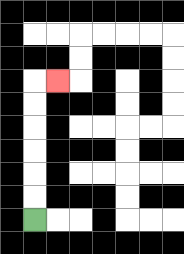{'start': '[1, 9]', 'end': '[2, 3]', 'path_directions': 'U,U,U,U,U,U,R', 'path_coordinates': '[[1, 9], [1, 8], [1, 7], [1, 6], [1, 5], [1, 4], [1, 3], [2, 3]]'}